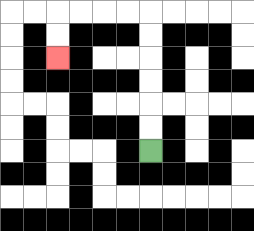{'start': '[6, 6]', 'end': '[2, 2]', 'path_directions': 'U,U,U,U,U,U,L,L,L,L,D,D', 'path_coordinates': '[[6, 6], [6, 5], [6, 4], [6, 3], [6, 2], [6, 1], [6, 0], [5, 0], [4, 0], [3, 0], [2, 0], [2, 1], [2, 2]]'}